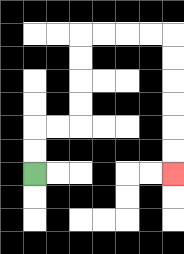{'start': '[1, 7]', 'end': '[7, 7]', 'path_directions': 'U,U,R,R,U,U,U,U,R,R,R,R,D,D,D,D,D,D', 'path_coordinates': '[[1, 7], [1, 6], [1, 5], [2, 5], [3, 5], [3, 4], [3, 3], [3, 2], [3, 1], [4, 1], [5, 1], [6, 1], [7, 1], [7, 2], [7, 3], [7, 4], [7, 5], [7, 6], [7, 7]]'}